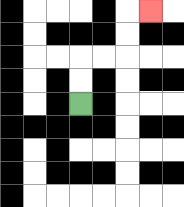{'start': '[3, 4]', 'end': '[6, 0]', 'path_directions': 'U,U,R,R,U,U,R', 'path_coordinates': '[[3, 4], [3, 3], [3, 2], [4, 2], [5, 2], [5, 1], [5, 0], [6, 0]]'}